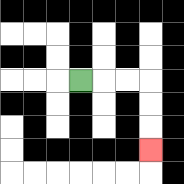{'start': '[3, 3]', 'end': '[6, 6]', 'path_directions': 'R,R,R,D,D,D', 'path_coordinates': '[[3, 3], [4, 3], [5, 3], [6, 3], [6, 4], [6, 5], [6, 6]]'}